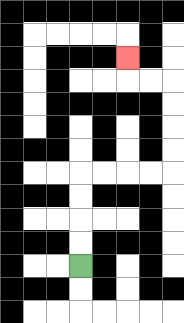{'start': '[3, 11]', 'end': '[5, 2]', 'path_directions': 'U,U,U,U,R,R,R,R,U,U,U,U,L,L,U', 'path_coordinates': '[[3, 11], [3, 10], [3, 9], [3, 8], [3, 7], [4, 7], [5, 7], [6, 7], [7, 7], [7, 6], [7, 5], [7, 4], [7, 3], [6, 3], [5, 3], [5, 2]]'}